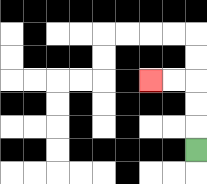{'start': '[8, 6]', 'end': '[6, 3]', 'path_directions': 'U,U,U,L,L', 'path_coordinates': '[[8, 6], [8, 5], [8, 4], [8, 3], [7, 3], [6, 3]]'}